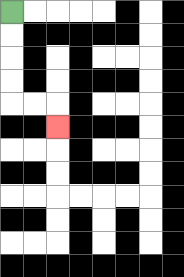{'start': '[0, 0]', 'end': '[2, 5]', 'path_directions': 'D,D,D,D,R,R,D', 'path_coordinates': '[[0, 0], [0, 1], [0, 2], [0, 3], [0, 4], [1, 4], [2, 4], [2, 5]]'}